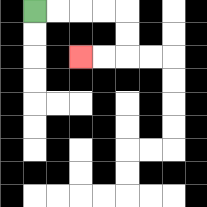{'start': '[1, 0]', 'end': '[3, 2]', 'path_directions': 'R,R,R,R,D,D,L,L', 'path_coordinates': '[[1, 0], [2, 0], [3, 0], [4, 0], [5, 0], [5, 1], [5, 2], [4, 2], [3, 2]]'}